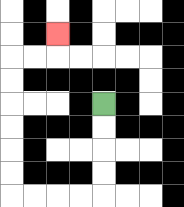{'start': '[4, 4]', 'end': '[2, 1]', 'path_directions': 'D,D,D,D,L,L,L,L,U,U,U,U,U,U,R,R,U', 'path_coordinates': '[[4, 4], [4, 5], [4, 6], [4, 7], [4, 8], [3, 8], [2, 8], [1, 8], [0, 8], [0, 7], [0, 6], [0, 5], [0, 4], [0, 3], [0, 2], [1, 2], [2, 2], [2, 1]]'}